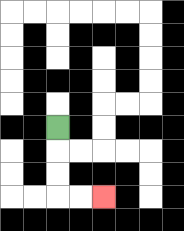{'start': '[2, 5]', 'end': '[4, 8]', 'path_directions': 'D,D,D,R,R', 'path_coordinates': '[[2, 5], [2, 6], [2, 7], [2, 8], [3, 8], [4, 8]]'}